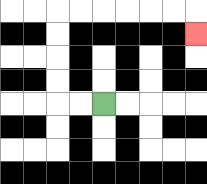{'start': '[4, 4]', 'end': '[8, 1]', 'path_directions': 'L,L,U,U,U,U,R,R,R,R,R,R,D', 'path_coordinates': '[[4, 4], [3, 4], [2, 4], [2, 3], [2, 2], [2, 1], [2, 0], [3, 0], [4, 0], [5, 0], [6, 0], [7, 0], [8, 0], [8, 1]]'}